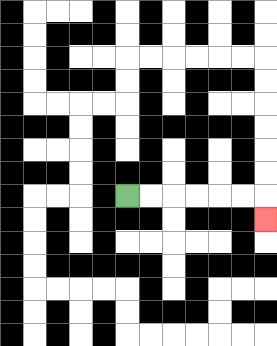{'start': '[5, 8]', 'end': '[11, 9]', 'path_directions': 'R,R,R,R,R,R,D', 'path_coordinates': '[[5, 8], [6, 8], [7, 8], [8, 8], [9, 8], [10, 8], [11, 8], [11, 9]]'}